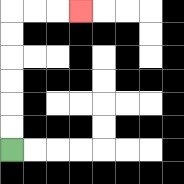{'start': '[0, 6]', 'end': '[3, 0]', 'path_directions': 'U,U,U,U,U,U,R,R,R', 'path_coordinates': '[[0, 6], [0, 5], [0, 4], [0, 3], [0, 2], [0, 1], [0, 0], [1, 0], [2, 0], [3, 0]]'}